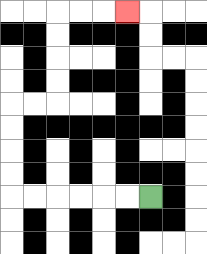{'start': '[6, 8]', 'end': '[5, 0]', 'path_directions': 'L,L,L,L,L,L,U,U,U,U,R,R,U,U,U,U,R,R,R', 'path_coordinates': '[[6, 8], [5, 8], [4, 8], [3, 8], [2, 8], [1, 8], [0, 8], [0, 7], [0, 6], [0, 5], [0, 4], [1, 4], [2, 4], [2, 3], [2, 2], [2, 1], [2, 0], [3, 0], [4, 0], [5, 0]]'}